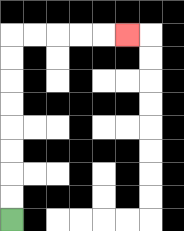{'start': '[0, 9]', 'end': '[5, 1]', 'path_directions': 'U,U,U,U,U,U,U,U,R,R,R,R,R', 'path_coordinates': '[[0, 9], [0, 8], [0, 7], [0, 6], [0, 5], [0, 4], [0, 3], [0, 2], [0, 1], [1, 1], [2, 1], [3, 1], [4, 1], [5, 1]]'}